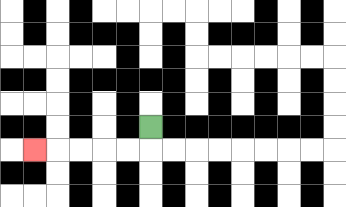{'start': '[6, 5]', 'end': '[1, 6]', 'path_directions': 'D,L,L,L,L,L', 'path_coordinates': '[[6, 5], [6, 6], [5, 6], [4, 6], [3, 6], [2, 6], [1, 6]]'}